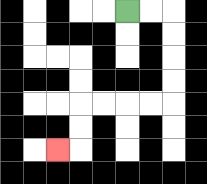{'start': '[5, 0]', 'end': '[2, 6]', 'path_directions': 'R,R,D,D,D,D,L,L,L,L,D,D,L', 'path_coordinates': '[[5, 0], [6, 0], [7, 0], [7, 1], [7, 2], [7, 3], [7, 4], [6, 4], [5, 4], [4, 4], [3, 4], [3, 5], [3, 6], [2, 6]]'}